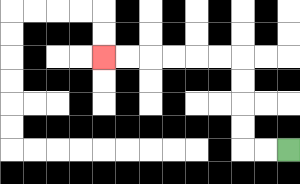{'start': '[12, 6]', 'end': '[4, 2]', 'path_directions': 'L,L,U,U,U,U,L,L,L,L,L,L', 'path_coordinates': '[[12, 6], [11, 6], [10, 6], [10, 5], [10, 4], [10, 3], [10, 2], [9, 2], [8, 2], [7, 2], [6, 2], [5, 2], [4, 2]]'}